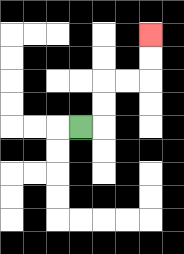{'start': '[3, 5]', 'end': '[6, 1]', 'path_directions': 'R,U,U,R,R,U,U', 'path_coordinates': '[[3, 5], [4, 5], [4, 4], [4, 3], [5, 3], [6, 3], [6, 2], [6, 1]]'}